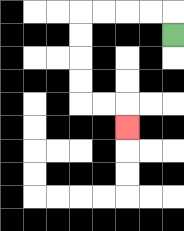{'start': '[7, 1]', 'end': '[5, 5]', 'path_directions': 'U,L,L,L,L,D,D,D,D,R,R,D', 'path_coordinates': '[[7, 1], [7, 0], [6, 0], [5, 0], [4, 0], [3, 0], [3, 1], [3, 2], [3, 3], [3, 4], [4, 4], [5, 4], [5, 5]]'}